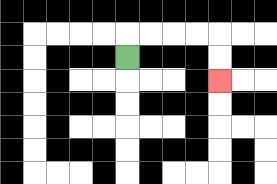{'start': '[5, 2]', 'end': '[9, 3]', 'path_directions': 'U,R,R,R,R,D,D', 'path_coordinates': '[[5, 2], [5, 1], [6, 1], [7, 1], [8, 1], [9, 1], [9, 2], [9, 3]]'}